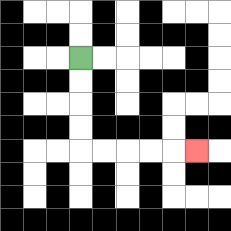{'start': '[3, 2]', 'end': '[8, 6]', 'path_directions': 'D,D,D,D,R,R,R,R,R', 'path_coordinates': '[[3, 2], [3, 3], [3, 4], [3, 5], [3, 6], [4, 6], [5, 6], [6, 6], [7, 6], [8, 6]]'}